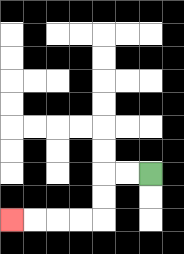{'start': '[6, 7]', 'end': '[0, 9]', 'path_directions': 'L,L,D,D,L,L,L,L', 'path_coordinates': '[[6, 7], [5, 7], [4, 7], [4, 8], [4, 9], [3, 9], [2, 9], [1, 9], [0, 9]]'}